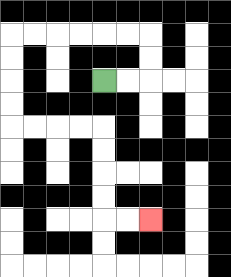{'start': '[4, 3]', 'end': '[6, 9]', 'path_directions': 'R,R,U,U,L,L,L,L,L,L,D,D,D,D,R,R,R,R,D,D,D,D,R,R', 'path_coordinates': '[[4, 3], [5, 3], [6, 3], [6, 2], [6, 1], [5, 1], [4, 1], [3, 1], [2, 1], [1, 1], [0, 1], [0, 2], [0, 3], [0, 4], [0, 5], [1, 5], [2, 5], [3, 5], [4, 5], [4, 6], [4, 7], [4, 8], [4, 9], [5, 9], [6, 9]]'}